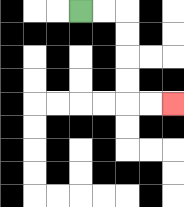{'start': '[3, 0]', 'end': '[7, 4]', 'path_directions': 'R,R,D,D,D,D,R,R', 'path_coordinates': '[[3, 0], [4, 0], [5, 0], [5, 1], [5, 2], [5, 3], [5, 4], [6, 4], [7, 4]]'}